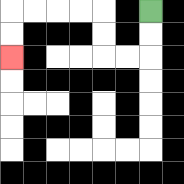{'start': '[6, 0]', 'end': '[0, 2]', 'path_directions': 'D,D,L,L,U,U,L,L,L,L,D,D', 'path_coordinates': '[[6, 0], [6, 1], [6, 2], [5, 2], [4, 2], [4, 1], [4, 0], [3, 0], [2, 0], [1, 0], [0, 0], [0, 1], [0, 2]]'}